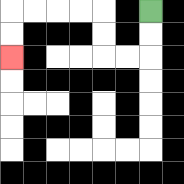{'start': '[6, 0]', 'end': '[0, 2]', 'path_directions': 'D,D,L,L,U,U,L,L,L,L,D,D', 'path_coordinates': '[[6, 0], [6, 1], [6, 2], [5, 2], [4, 2], [4, 1], [4, 0], [3, 0], [2, 0], [1, 0], [0, 0], [0, 1], [0, 2]]'}